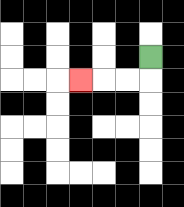{'start': '[6, 2]', 'end': '[3, 3]', 'path_directions': 'D,L,L,L', 'path_coordinates': '[[6, 2], [6, 3], [5, 3], [4, 3], [3, 3]]'}